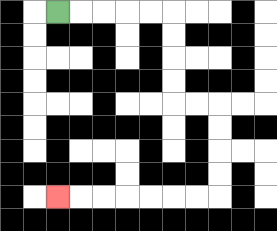{'start': '[2, 0]', 'end': '[2, 8]', 'path_directions': 'R,R,R,R,R,D,D,D,D,R,R,D,D,D,D,L,L,L,L,L,L,L', 'path_coordinates': '[[2, 0], [3, 0], [4, 0], [5, 0], [6, 0], [7, 0], [7, 1], [7, 2], [7, 3], [7, 4], [8, 4], [9, 4], [9, 5], [9, 6], [9, 7], [9, 8], [8, 8], [7, 8], [6, 8], [5, 8], [4, 8], [3, 8], [2, 8]]'}